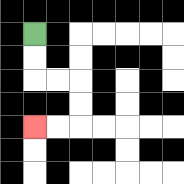{'start': '[1, 1]', 'end': '[1, 5]', 'path_directions': 'D,D,R,R,D,D,L,L', 'path_coordinates': '[[1, 1], [1, 2], [1, 3], [2, 3], [3, 3], [3, 4], [3, 5], [2, 5], [1, 5]]'}